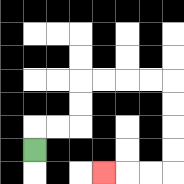{'start': '[1, 6]', 'end': '[4, 7]', 'path_directions': 'U,R,R,U,U,R,R,R,R,D,D,D,D,L,L,L', 'path_coordinates': '[[1, 6], [1, 5], [2, 5], [3, 5], [3, 4], [3, 3], [4, 3], [5, 3], [6, 3], [7, 3], [7, 4], [7, 5], [7, 6], [7, 7], [6, 7], [5, 7], [4, 7]]'}